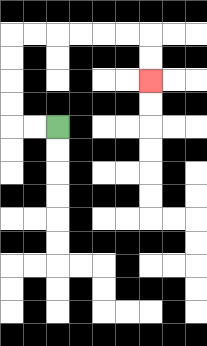{'start': '[2, 5]', 'end': '[6, 3]', 'path_directions': 'L,L,U,U,U,U,R,R,R,R,R,R,D,D', 'path_coordinates': '[[2, 5], [1, 5], [0, 5], [0, 4], [0, 3], [0, 2], [0, 1], [1, 1], [2, 1], [3, 1], [4, 1], [5, 1], [6, 1], [6, 2], [6, 3]]'}